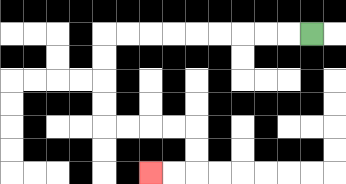{'start': '[13, 1]', 'end': '[6, 7]', 'path_directions': 'L,L,L,L,L,L,L,L,L,D,D,D,D,R,R,R,R,D,D,L,L', 'path_coordinates': '[[13, 1], [12, 1], [11, 1], [10, 1], [9, 1], [8, 1], [7, 1], [6, 1], [5, 1], [4, 1], [4, 2], [4, 3], [4, 4], [4, 5], [5, 5], [6, 5], [7, 5], [8, 5], [8, 6], [8, 7], [7, 7], [6, 7]]'}